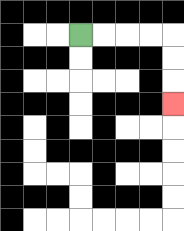{'start': '[3, 1]', 'end': '[7, 4]', 'path_directions': 'R,R,R,R,D,D,D', 'path_coordinates': '[[3, 1], [4, 1], [5, 1], [6, 1], [7, 1], [7, 2], [7, 3], [7, 4]]'}